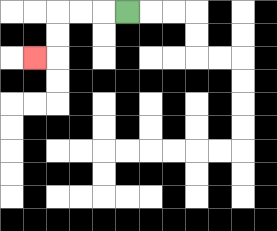{'start': '[5, 0]', 'end': '[1, 2]', 'path_directions': 'L,L,L,D,D,L', 'path_coordinates': '[[5, 0], [4, 0], [3, 0], [2, 0], [2, 1], [2, 2], [1, 2]]'}